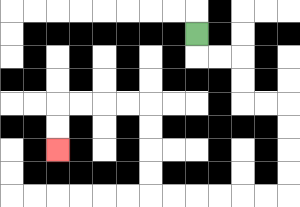{'start': '[8, 1]', 'end': '[2, 6]', 'path_directions': 'D,R,R,D,D,R,R,D,D,D,D,L,L,L,L,L,L,U,U,U,U,L,L,L,L,D,D', 'path_coordinates': '[[8, 1], [8, 2], [9, 2], [10, 2], [10, 3], [10, 4], [11, 4], [12, 4], [12, 5], [12, 6], [12, 7], [12, 8], [11, 8], [10, 8], [9, 8], [8, 8], [7, 8], [6, 8], [6, 7], [6, 6], [6, 5], [6, 4], [5, 4], [4, 4], [3, 4], [2, 4], [2, 5], [2, 6]]'}